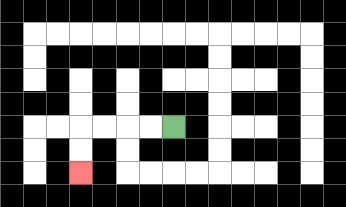{'start': '[7, 5]', 'end': '[3, 7]', 'path_directions': 'L,L,L,L,D,D', 'path_coordinates': '[[7, 5], [6, 5], [5, 5], [4, 5], [3, 5], [3, 6], [3, 7]]'}